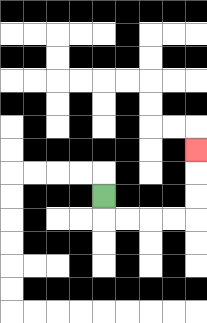{'start': '[4, 8]', 'end': '[8, 6]', 'path_directions': 'D,R,R,R,R,U,U,U', 'path_coordinates': '[[4, 8], [4, 9], [5, 9], [6, 9], [7, 9], [8, 9], [8, 8], [8, 7], [8, 6]]'}